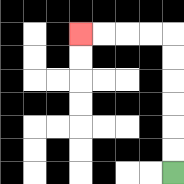{'start': '[7, 7]', 'end': '[3, 1]', 'path_directions': 'U,U,U,U,U,U,L,L,L,L', 'path_coordinates': '[[7, 7], [7, 6], [7, 5], [7, 4], [7, 3], [7, 2], [7, 1], [6, 1], [5, 1], [4, 1], [3, 1]]'}